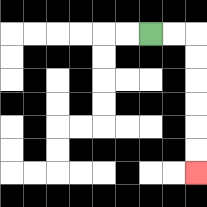{'start': '[6, 1]', 'end': '[8, 7]', 'path_directions': 'R,R,D,D,D,D,D,D', 'path_coordinates': '[[6, 1], [7, 1], [8, 1], [8, 2], [8, 3], [8, 4], [8, 5], [8, 6], [8, 7]]'}